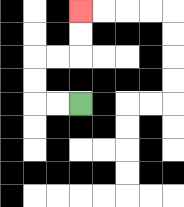{'start': '[3, 4]', 'end': '[3, 0]', 'path_directions': 'L,L,U,U,R,R,U,U', 'path_coordinates': '[[3, 4], [2, 4], [1, 4], [1, 3], [1, 2], [2, 2], [3, 2], [3, 1], [3, 0]]'}